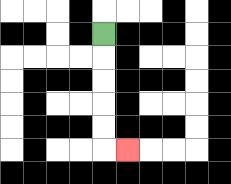{'start': '[4, 1]', 'end': '[5, 6]', 'path_directions': 'D,D,D,D,D,R', 'path_coordinates': '[[4, 1], [4, 2], [4, 3], [4, 4], [4, 5], [4, 6], [5, 6]]'}